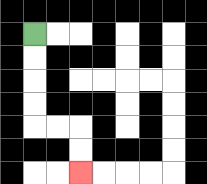{'start': '[1, 1]', 'end': '[3, 7]', 'path_directions': 'D,D,D,D,R,R,D,D', 'path_coordinates': '[[1, 1], [1, 2], [1, 3], [1, 4], [1, 5], [2, 5], [3, 5], [3, 6], [3, 7]]'}